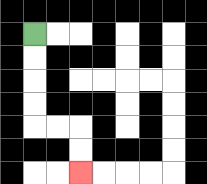{'start': '[1, 1]', 'end': '[3, 7]', 'path_directions': 'D,D,D,D,R,R,D,D', 'path_coordinates': '[[1, 1], [1, 2], [1, 3], [1, 4], [1, 5], [2, 5], [3, 5], [3, 6], [3, 7]]'}